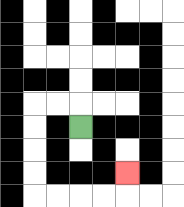{'start': '[3, 5]', 'end': '[5, 7]', 'path_directions': 'U,L,L,D,D,D,D,R,R,R,R,U', 'path_coordinates': '[[3, 5], [3, 4], [2, 4], [1, 4], [1, 5], [1, 6], [1, 7], [1, 8], [2, 8], [3, 8], [4, 8], [5, 8], [5, 7]]'}